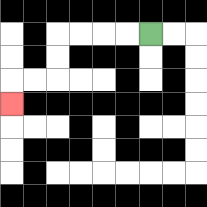{'start': '[6, 1]', 'end': '[0, 4]', 'path_directions': 'L,L,L,L,D,D,L,L,D', 'path_coordinates': '[[6, 1], [5, 1], [4, 1], [3, 1], [2, 1], [2, 2], [2, 3], [1, 3], [0, 3], [0, 4]]'}